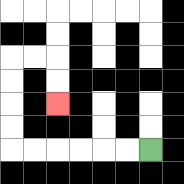{'start': '[6, 6]', 'end': '[2, 4]', 'path_directions': 'L,L,L,L,L,L,U,U,U,U,R,R,D,D', 'path_coordinates': '[[6, 6], [5, 6], [4, 6], [3, 6], [2, 6], [1, 6], [0, 6], [0, 5], [0, 4], [0, 3], [0, 2], [1, 2], [2, 2], [2, 3], [2, 4]]'}